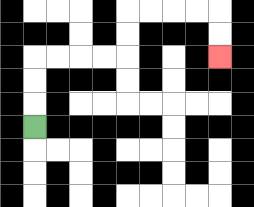{'start': '[1, 5]', 'end': '[9, 2]', 'path_directions': 'U,U,U,R,R,R,R,U,U,R,R,R,R,D,D', 'path_coordinates': '[[1, 5], [1, 4], [1, 3], [1, 2], [2, 2], [3, 2], [4, 2], [5, 2], [5, 1], [5, 0], [6, 0], [7, 0], [8, 0], [9, 0], [9, 1], [9, 2]]'}